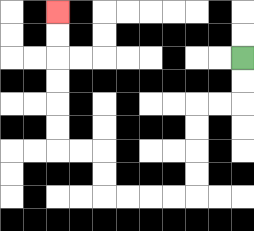{'start': '[10, 2]', 'end': '[2, 0]', 'path_directions': 'D,D,L,L,D,D,D,D,L,L,L,L,U,U,L,L,U,U,U,U,U,U', 'path_coordinates': '[[10, 2], [10, 3], [10, 4], [9, 4], [8, 4], [8, 5], [8, 6], [8, 7], [8, 8], [7, 8], [6, 8], [5, 8], [4, 8], [4, 7], [4, 6], [3, 6], [2, 6], [2, 5], [2, 4], [2, 3], [2, 2], [2, 1], [2, 0]]'}